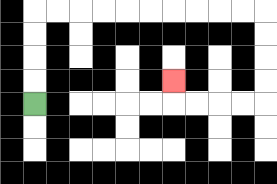{'start': '[1, 4]', 'end': '[7, 3]', 'path_directions': 'U,U,U,U,R,R,R,R,R,R,R,R,R,R,D,D,D,D,L,L,L,L,U', 'path_coordinates': '[[1, 4], [1, 3], [1, 2], [1, 1], [1, 0], [2, 0], [3, 0], [4, 0], [5, 0], [6, 0], [7, 0], [8, 0], [9, 0], [10, 0], [11, 0], [11, 1], [11, 2], [11, 3], [11, 4], [10, 4], [9, 4], [8, 4], [7, 4], [7, 3]]'}